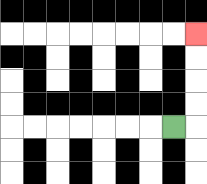{'start': '[7, 5]', 'end': '[8, 1]', 'path_directions': 'R,U,U,U,U', 'path_coordinates': '[[7, 5], [8, 5], [8, 4], [8, 3], [8, 2], [8, 1]]'}